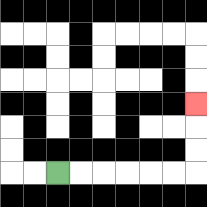{'start': '[2, 7]', 'end': '[8, 4]', 'path_directions': 'R,R,R,R,R,R,U,U,U', 'path_coordinates': '[[2, 7], [3, 7], [4, 7], [5, 7], [6, 7], [7, 7], [8, 7], [8, 6], [8, 5], [8, 4]]'}